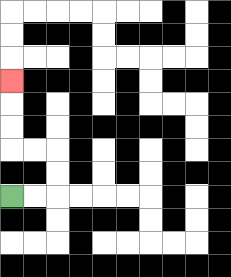{'start': '[0, 8]', 'end': '[0, 3]', 'path_directions': 'R,R,U,U,L,L,U,U,U', 'path_coordinates': '[[0, 8], [1, 8], [2, 8], [2, 7], [2, 6], [1, 6], [0, 6], [0, 5], [0, 4], [0, 3]]'}